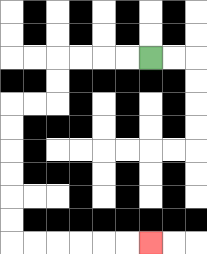{'start': '[6, 2]', 'end': '[6, 10]', 'path_directions': 'L,L,L,L,D,D,L,L,D,D,D,D,D,D,R,R,R,R,R,R', 'path_coordinates': '[[6, 2], [5, 2], [4, 2], [3, 2], [2, 2], [2, 3], [2, 4], [1, 4], [0, 4], [0, 5], [0, 6], [0, 7], [0, 8], [0, 9], [0, 10], [1, 10], [2, 10], [3, 10], [4, 10], [5, 10], [6, 10]]'}